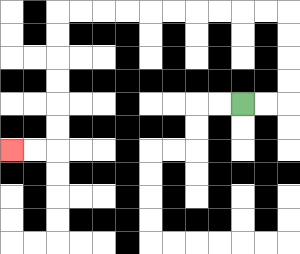{'start': '[10, 4]', 'end': '[0, 6]', 'path_directions': 'R,R,U,U,U,U,L,L,L,L,L,L,L,L,L,L,D,D,D,D,D,D,L,L', 'path_coordinates': '[[10, 4], [11, 4], [12, 4], [12, 3], [12, 2], [12, 1], [12, 0], [11, 0], [10, 0], [9, 0], [8, 0], [7, 0], [6, 0], [5, 0], [4, 0], [3, 0], [2, 0], [2, 1], [2, 2], [2, 3], [2, 4], [2, 5], [2, 6], [1, 6], [0, 6]]'}